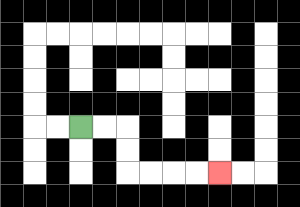{'start': '[3, 5]', 'end': '[9, 7]', 'path_directions': 'R,R,D,D,R,R,R,R', 'path_coordinates': '[[3, 5], [4, 5], [5, 5], [5, 6], [5, 7], [6, 7], [7, 7], [8, 7], [9, 7]]'}